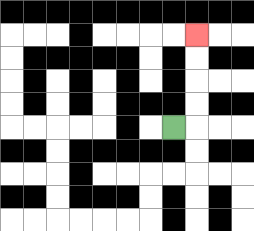{'start': '[7, 5]', 'end': '[8, 1]', 'path_directions': 'R,U,U,U,U', 'path_coordinates': '[[7, 5], [8, 5], [8, 4], [8, 3], [8, 2], [8, 1]]'}